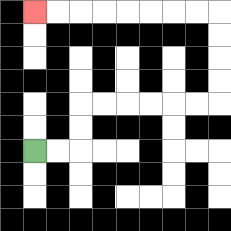{'start': '[1, 6]', 'end': '[1, 0]', 'path_directions': 'R,R,U,U,R,R,R,R,R,R,U,U,U,U,L,L,L,L,L,L,L,L', 'path_coordinates': '[[1, 6], [2, 6], [3, 6], [3, 5], [3, 4], [4, 4], [5, 4], [6, 4], [7, 4], [8, 4], [9, 4], [9, 3], [9, 2], [9, 1], [9, 0], [8, 0], [7, 0], [6, 0], [5, 0], [4, 0], [3, 0], [2, 0], [1, 0]]'}